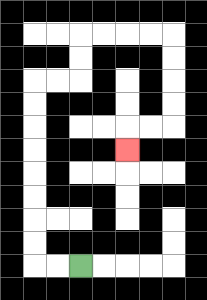{'start': '[3, 11]', 'end': '[5, 6]', 'path_directions': 'L,L,U,U,U,U,U,U,U,U,R,R,U,U,R,R,R,R,D,D,D,D,L,L,D', 'path_coordinates': '[[3, 11], [2, 11], [1, 11], [1, 10], [1, 9], [1, 8], [1, 7], [1, 6], [1, 5], [1, 4], [1, 3], [2, 3], [3, 3], [3, 2], [3, 1], [4, 1], [5, 1], [6, 1], [7, 1], [7, 2], [7, 3], [7, 4], [7, 5], [6, 5], [5, 5], [5, 6]]'}